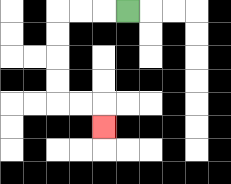{'start': '[5, 0]', 'end': '[4, 5]', 'path_directions': 'L,L,L,D,D,D,D,R,R,D', 'path_coordinates': '[[5, 0], [4, 0], [3, 0], [2, 0], [2, 1], [2, 2], [2, 3], [2, 4], [3, 4], [4, 4], [4, 5]]'}